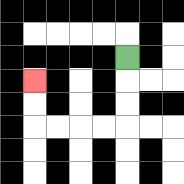{'start': '[5, 2]', 'end': '[1, 3]', 'path_directions': 'D,D,D,L,L,L,L,U,U', 'path_coordinates': '[[5, 2], [5, 3], [5, 4], [5, 5], [4, 5], [3, 5], [2, 5], [1, 5], [1, 4], [1, 3]]'}